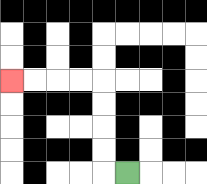{'start': '[5, 7]', 'end': '[0, 3]', 'path_directions': 'L,U,U,U,U,L,L,L,L', 'path_coordinates': '[[5, 7], [4, 7], [4, 6], [4, 5], [4, 4], [4, 3], [3, 3], [2, 3], [1, 3], [0, 3]]'}